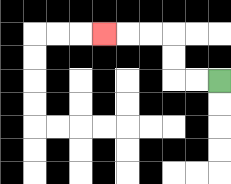{'start': '[9, 3]', 'end': '[4, 1]', 'path_directions': 'L,L,U,U,L,L,L', 'path_coordinates': '[[9, 3], [8, 3], [7, 3], [7, 2], [7, 1], [6, 1], [5, 1], [4, 1]]'}